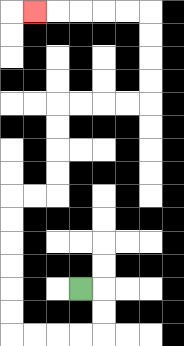{'start': '[3, 12]', 'end': '[1, 0]', 'path_directions': 'R,D,D,L,L,L,L,U,U,U,U,U,U,R,R,U,U,U,U,R,R,R,R,U,U,U,U,L,L,L,L,L', 'path_coordinates': '[[3, 12], [4, 12], [4, 13], [4, 14], [3, 14], [2, 14], [1, 14], [0, 14], [0, 13], [0, 12], [0, 11], [0, 10], [0, 9], [0, 8], [1, 8], [2, 8], [2, 7], [2, 6], [2, 5], [2, 4], [3, 4], [4, 4], [5, 4], [6, 4], [6, 3], [6, 2], [6, 1], [6, 0], [5, 0], [4, 0], [3, 0], [2, 0], [1, 0]]'}